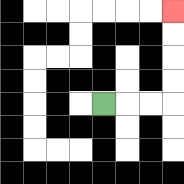{'start': '[4, 4]', 'end': '[7, 0]', 'path_directions': 'R,R,R,U,U,U,U', 'path_coordinates': '[[4, 4], [5, 4], [6, 4], [7, 4], [7, 3], [7, 2], [7, 1], [7, 0]]'}